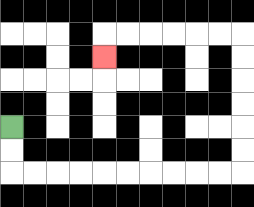{'start': '[0, 5]', 'end': '[4, 2]', 'path_directions': 'D,D,R,R,R,R,R,R,R,R,R,R,U,U,U,U,U,U,L,L,L,L,L,L,D', 'path_coordinates': '[[0, 5], [0, 6], [0, 7], [1, 7], [2, 7], [3, 7], [4, 7], [5, 7], [6, 7], [7, 7], [8, 7], [9, 7], [10, 7], [10, 6], [10, 5], [10, 4], [10, 3], [10, 2], [10, 1], [9, 1], [8, 1], [7, 1], [6, 1], [5, 1], [4, 1], [4, 2]]'}